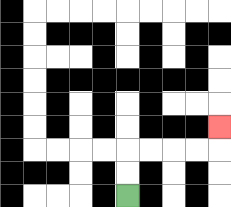{'start': '[5, 8]', 'end': '[9, 5]', 'path_directions': 'U,U,R,R,R,R,U', 'path_coordinates': '[[5, 8], [5, 7], [5, 6], [6, 6], [7, 6], [8, 6], [9, 6], [9, 5]]'}